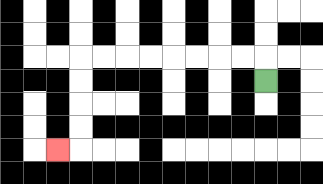{'start': '[11, 3]', 'end': '[2, 6]', 'path_directions': 'U,L,L,L,L,L,L,L,L,D,D,D,D,L', 'path_coordinates': '[[11, 3], [11, 2], [10, 2], [9, 2], [8, 2], [7, 2], [6, 2], [5, 2], [4, 2], [3, 2], [3, 3], [3, 4], [3, 5], [3, 6], [2, 6]]'}